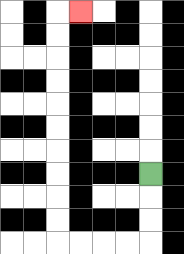{'start': '[6, 7]', 'end': '[3, 0]', 'path_directions': 'D,D,D,L,L,L,L,U,U,U,U,U,U,U,U,U,U,R', 'path_coordinates': '[[6, 7], [6, 8], [6, 9], [6, 10], [5, 10], [4, 10], [3, 10], [2, 10], [2, 9], [2, 8], [2, 7], [2, 6], [2, 5], [2, 4], [2, 3], [2, 2], [2, 1], [2, 0], [3, 0]]'}